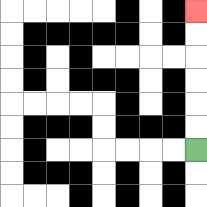{'start': '[8, 6]', 'end': '[8, 0]', 'path_directions': 'U,U,U,U,U,U', 'path_coordinates': '[[8, 6], [8, 5], [8, 4], [8, 3], [8, 2], [8, 1], [8, 0]]'}